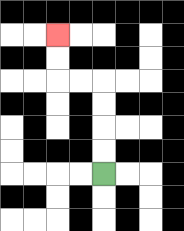{'start': '[4, 7]', 'end': '[2, 1]', 'path_directions': 'U,U,U,U,L,L,U,U', 'path_coordinates': '[[4, 7], [4, 6], [4, 5], [4, 4], [4, 3], [3, 3], [2, 3], [2, 2], [2, 1]]'}